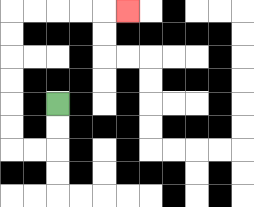{'start': '[2, 4]', 'end': '[5, 0]', 'path_directions': 'D,D,L,L,U,U,U,U,U,U,R,R,R,R,R', 'path_coordinates': '[[2, 4], [2, 5], [2, 6], [1, 6], [0, 6], [0, 5], [0, 4], [0, 3], [0, 2], [0, 1], [0, 0], [1, 0], [2, 0], [3, 0], [4, 0], [5, 0]]'}